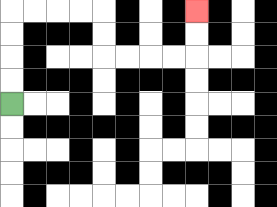{'start': '[0, 4]', 'end': '[8, 0]', 'path_directions': 'U,U,U,U,R,R,R,R,D,D,R,R,R,R,U,U', 'path_coordinates': '[[0, 4], [0, 3], [0, 2], [0, 1], [0, 0], [1, 0], [2, 0], [3, 0], [4, 0], [4, 1], [4, 2], [5, 2], [6, 2], [7, 2], [8, 2], [8, 1], [8, 0]]'}